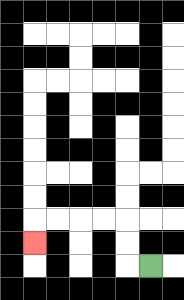{'start': '[6, 11]', 'end': '[1, 10]', 'path_directions': 'L,U,U,L,L,L,L,D', 'path_coordinates': '[[6, 11], [5, 11], [5, 10], [5, 9], [4, 9], [3, 9], [2, 9], [1, 9], [1, 10]]'}